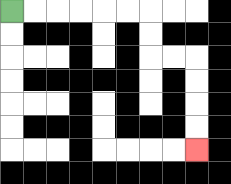{'start': '[0, 0]', 'end': '[8, 6]', 'path_directions': 'R,R,R,R,R,R,D,D,R,R,D,D,D,D', 'path_coordinates': '[[0, 0], [1, 0], [2, 0], [3, 0], [4, 0], [5, 0], [6, 0], [6, 1], [6, 2], [7, 2], [8, 2], [8, 3], [8, 4], [8, 5], [8, 6]]'}